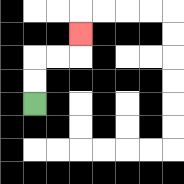{'start': '[1, 4]', 'end': '[3, 1]', 'path_directions': 'U,U,R,R,U', 'path_coordinates': '[[1, 4], [1, 3], [1, 2], [2, 2], [3, 2], [3, 1]]'}